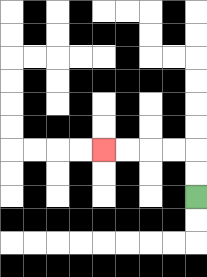{'start': '[8, 8]', 'end': '[4, 6]', 'path_directions': 'U,U,L,L,L,L', 'path_coordinates': '[[8, 8], [8, 7], [8, 6], [7, 6], [6, 6], [5, 6], [4, 6]]'}